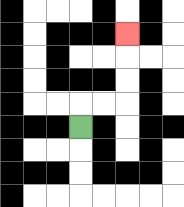{'start': '[3, 5]', 'end': '[5, 1]', 'path_directions': 'U,R,R,U,U,U', 'path_coordinates': '[[3, 5], [3, 4], [4, 4], [5, 4], [5, 3], [5, 2], [5, 1]]'}